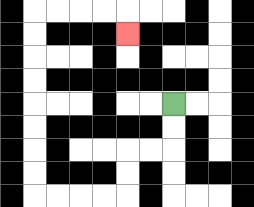{'start': '[7, 4]', 'end': '[5, 1]', 'path_directions': 'D,D,L,L,D,D,L,L,L,L,U,U,U,U,U,U,U,U,R,R,R,R,D', 'path_coordinates': '[[7, 4], [7, 5], [7, 6], [6, 6], [5, 6], [5, 7], [5, 8], [4, 8], [3, 8], [2, 8], [1, 8], [1, 7], [1, 6], [1, 5], [1, 4], [1, 3], [1, 2], [1, 1], [1, 0], [2, 0], [3, 0], [4, 0], [5, 0], [5, 1]]'}